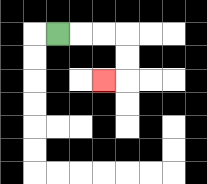{'start': '[2, 1]', 'end': '[4, 3]', 'path_directions': 'R,R,R,D,D,L', 'path_coordinates': '[[2, 1], [3, 1], [4, 1], [5, 1], [5, 2], [5, 3], [4, 3]]'}